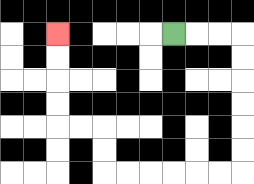{'start': '[7, 1]', 'end': '[2, 1]', 'path_directions': 'R,R,R,D,D,D,D,D,D,L,L,L,L,L,L,U,U,L,L,U,U,U,U', 'path_coordinates': '[[7, 1], [8, 1], [9, 1], [10, 1], [10, 2], [10, 3], [10, 4], [10, 5], [10, 6], [10, 7], [9, 7], [8, 7], [7, 7], [6, 7], [5, 7], [4, 7], [4, 6], [4, 5], [3, 5], [2, 5], [2, 4], [2, 3], [2, 2], [2, 1]]'}